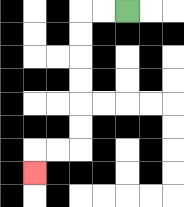{'start': '[5, 0]', 'end': '[1, 7]', 'path_directions': 'L,L,D,D,D,D,D,D,L,L,D', 'path_coordinates': '[[5, 0], [4, 0], [3, 0], [3, 1], [3, 2], [3, 3], [3, 4], [3, 5], [3, 6], [2, 6], [1, 6], [1, 7]]'}